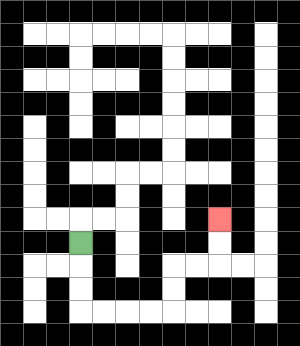{'start': '[3, 10]', 'end': '[9, 9]', 'path_directions': 'D,D,D,R,R,R,R,U,U,R,R,U,U', 'path_coordinates': '[[3, 10], [3, 11], [3, 12], [3, 13], [4, 13], [5, 13], [6, 13], [7, 13], [7, 12], [7, 11], [8, 11], [9, 11], [9, 10], [9, 9]]'}